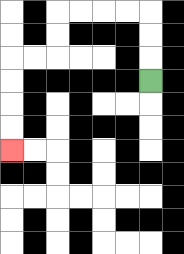{'start': '[6, 3]', 'end': '[0, 6]', 'path_directions': 'U,U,U,L,L,L,L,D,D,L,L,D,D,D,D', 'path_coordinates': '[[6, 3], [6, 2], [6, 1], [6, 0], [5, 0], [4, 0], [3, 0], [2, 0], [2, 1], [2, 2], [1, 2], [0, 2], [0, 3], [0, 4], [0, 5], [0, 6]]'}